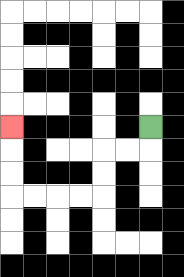{'start': '[6, 5]', 'end': '[0, 5]', 'path_directions': 'D,L,L,D,D,L,L,L,L,U,U,U', 'path_coordinates': '[[6, 5], [6, 6], [5, 6], [4, 6], [4, 7], [4, 8], [3, 8], [2, 8], [1, 8], [0, 8], [0, 7], [0, 6], [0, 5]]'}